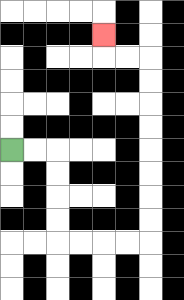{'start': '[0, 6]', 'end': '[4, 1]', 'path_directions': 'R,R,D,D,D,D,R,R,R,R,U,U,U,U,U,U,U,U,L,L,U', 'path_coordinates': '[[0, 6], [1, 6], [2, 6], [2, 7], [2, 8], [2, 9], [2, 10], [3, 10], [4, 10], [5, 10], [6, 10], [6, 9], [6, 8], [6, 7], [6, 6], [6, 5], [6, 4], [6, 3], [6, 2], [5, 2], [4, 2], [4, 1]]'}